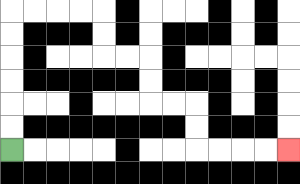{'start': '[0, 6]', 'end': '[12, 6]', 'path_directions': 'U,U,U,U,U,U,R,R,R,R,D,D,R,R,D,D,R,R,D,D,R,R,R,R', 'path_coordinates': '[[0, 6], [0, 5], [0, 4], [0, 3], [0, 2], [0, 1], [0, 0], [1, 0], [2, 0], [3, 0], [4, 0], [4, 1], [4, 2], [5, 2], [6, 2], [6, 3], [6, 4], [7, 4], [8, 4], [8, 5], [8, 6], [9, 6], [10, 6], [11, 6], [12, 6]]'}